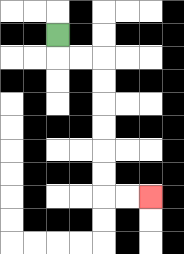{'start': '[2, 1]', 'end': '[6, 8]', 'path_directions': 'D,R,R,D,D,D,D,D,D,R,R', 'path_coordinates': '[[2, 1], [2, 2], [3, 2], [4, 2], [4, 3], [4, 4], [4, 5], [4, 6], [4, 7], [4, 8], [5, 8], [6, 8]]'}